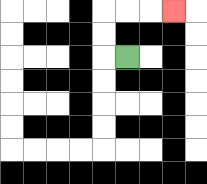{'start': '[5, 2]', 'end': '[7, 0]', 'path_directions': 'L,U,U,R,R,R', 'path_coordinates': '[[5, 2], [4, 2], [4, 1], [4, 0], [5, 0], [6, 0], [7, 0]]'}